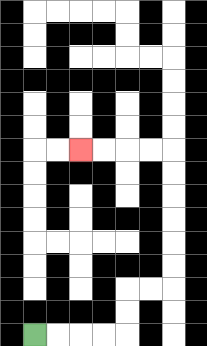{'start': '[1, 14]', 'end': '[3, 6]', 'path_directions': 'R,R,R,R,U,U,R,R,U,U,U,U,U,U,L,L,L,L', 'path_coordinates': '[[1, 14], [2, 14], [3, 14], [4, 14], [5, 14], [5, 13], [5, 12], [6, 12], [7, 12], [7, 11], [7, 10], [7, 9], [7, 8], [7, 7], [7, 6], [6, 6], [5, 6], [4, 6], [3, 6]]'}